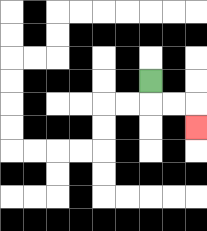{'start': '[6, 3]', 'end': '[8, 5]', 'path_directions': 'D,R,R,D', 'path_coordinates': '[[6, 3], [6, 4], [7, 4], [8, 4], [8, 5]]'}